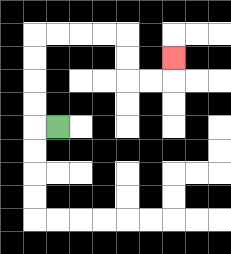{'start': '[2, 5]', 'end': '[7, 2]', 'path_directions': 'L,U,U,U,U,R,R,R,R,D,D,R,R,U', 'path_coordinates': '[[2, 5], [1, 5], [1, 4], [1, 3], [1, 2], [1, 1], [2, 1], [3, 1], [4, 1], [5, 1], [5, 2], [5, 3], [6, 3], [7, 3], [7, 2]]'}